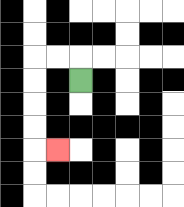{'start': '[3, 3]', 'end': '[2, 6]', 'path_directions': 'U,L,L,D,D,D,D,R', 'path_coordinates': '[[3, 3], [3, 2], [2, 2], [1, 2], [1, 3], [1, 4], [1, 5], [1, 6], [2, 6]]'}